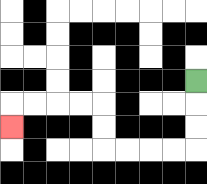{'start': '[8, 3]', 'end': '[0, 5]', 'path_directions': 'D,D,D,L,L,L,L,U,U,L,L,L,L,D', 'path_coordinates': '[[8, 3], [8, 4], [8, 5], [8, 6], [7, 6], [6, 6], [5, 6], [4, 6], [4, 5], [4, 4], [3, 4], [2, 4], [1, 4], [0, 4], [0, 5]]'}